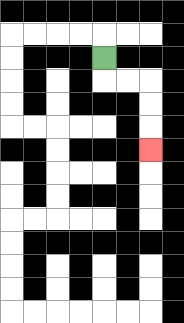{'start': '[4, 2]', 'end': '[6, 6]', 'path_directions': 'D,R,R,D,D,D', 'path_coordinates': '[[4, 2], [4, 3], [5, 3], [6, 3], [6, 4], [6, 5], [6, 6]]'}